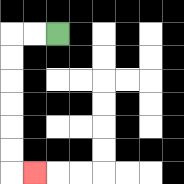{'start': '[2, 1]', 'end': '[1, 7]', 'path_directions': 'L,L,D,D,D,D,D,D,R', 'path_coordinates': '[[2, 1], [1, 1], [0, 1], [0, 2], [0, 3], [0, 4], [0, 5], [0, 6], [0, 7], [1, 7]]'}